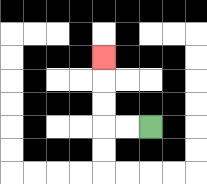{'start': '[6, 5]', 'end': '[4, 2]', 'path_directions': 'L,L,U,U,U', 'path_coordinates': '[[6, 5], [5, 5], [4, 5], [4, 4], [4, 3], [4, 2]]'}